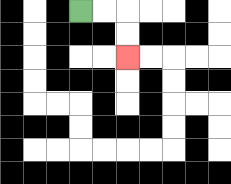{'start': '[3, 0]', 'end': '[5, 2]', 'path_directions': 'R,R,D,D', 'path_coordinates': '[[3, 0], [4, 0], [5, 0], [5, 1], [5, 2]]'}